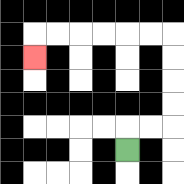{'start': '[5, 6]', 'end': '[1, 2]', 'path_directions': 'U,R,R,U,U,U,U,L,L,L,L,L,L,D', 'path_coordinates': '[[5, 6], [5, 5], [6, 5], [7, 5], [7, 4], [7, 3], [7, 2], [7, 1], [6, 1], [5, 1], [4, 1], [3, 1], [2, 1], [1, 1], [1, 2]]'}